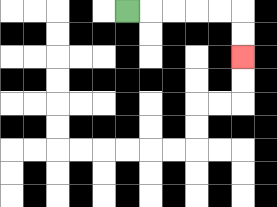{'start': '[5, 0]', 'end': '[10, 2]', 'path_directions': 'R,R,R,R,R,D,D', 'path_coordinates': '[[5, 0], [6, 0], [7, 0], [8, 0], [9, 0], [10, 0], [10, 1], [10, 2]]'}